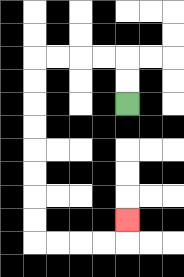{'start': '[5, 4]', 'end': '[5, 9]', 'path_directions': 'U,U,L,L,L,L,D,D,D,D,D,D,D,D,R,R,R,R,U', 'path_coordinates': '[[5, 4], [5, 3], [5, 2], [4, 2], [3, 2], [2, 2], [1, 2], [1, 3], [1, 4], [1, 5], [1, 6], [1, 7], [1, 8], [1, 9], [1, 10], [2, 10], [3, 10], [4, 10], [5, 10], [5, 9]]'}